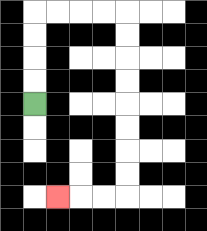{'start': '[1, 4]', 'end': '[2, 8]', 'path_directions': 'U,U,U,U,R,R,R,R,D,D,D,D,D,D,D,D,L,L,L', 'path_coordinates': '[[1, 4], [1, 3], [1, 2], [1, 1], [1, 0], [2, 0], [3, 0], [4, 0], [5, 0], [5, 1], [5, 2], [5, 3], [5, 4], [5, 5], [5, 6], [5, 7], [5, 8], [4, 8], [3, 8], [2, 8]]'}